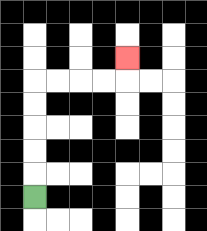{'start': '[1, 8]', 'end': '[5, 2]', 'path_directions': 'U,U,U,U,U,R,R,R,R,U', 'path_coordinates': '[[1, 8], [1, 7], [1, 6], [1, 5], [1, 4], [1, 3], [2, 3], [3, 3], [4, 3], [5, 3], [5, 2]]'}